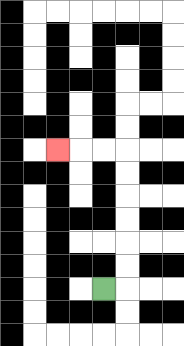{'start': '[4, 12]', 'end': '[2, 6]', 'path_directions': 'R,U,U,U,U,U,U,L,L,L', 'path_coordinates': '[[4, 12], [5, 12], [5, 11], [5, 10], [5, 9], [5, 8], [5, 7], [5, 6], [4, 6], [3, 6], [2, 6]]'}